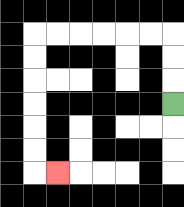{'start': '[7, 4]', 'end': '[2, 7]', 'path_directions': 'U,U,U,L,L,L,L,L,L,D,D,D,D,D,D,R', 'path_coordinates': '[[7, 4], [7, 3], [7, 2], [7, 1], [6, 1], [5, 1], [4, 1], [3, 1], [2, 1], [1, 1], [1, 2], [1, 3], [1, 4], [1, 5], [1, 6], [1, 7], [2, 7]]'}